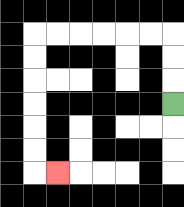{'start': '[7, 4]', 'end': '[2, 7]', 'path_directions': 'U,U,U,L,L,L,L,L,L,D,D,D,D,D,D,R', 'path_coordinates': '[[7, 4], [7, 3], [7, 2], [7, 1], [6, 1], [5, 1], [4, 1], [3, 1], [2, 1], [1, 1], [1, 2], [1, 3], [1, 4], [1, 5], [1, 6], [1, 7], [2, 7]]'}